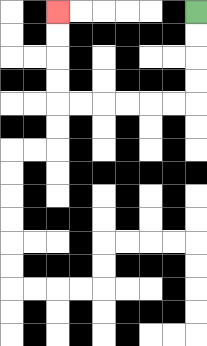{'start': '[8, 0]', 'end': '[2, 0]', 'path_directions': 'D,D,D,D,L,L,L,L,L,L,U,U,U,U', 'path_coordinates': '[[8, 0], [8, 1], [8, 2], [8, 3], [8, 4], [7, 4], [6, 4], [5, 4], [4, 4], [3, 4], [2, 4], [2, 3], [2, 2], [2, 1], [2, 0]]'}